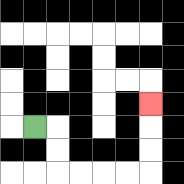{'start': '[1, 5]', 'end': '[6, 4]', 'path_directions': 'R,D,D,R,R,R,R,U,U,U', 'path_coordinates': '[[1, 5], [2, 5], [2, 6], [2, 7], [3, 7], [4, 7], [5, 7], [6, 7], [6, 6], [6, 5], [6, 4]]'}